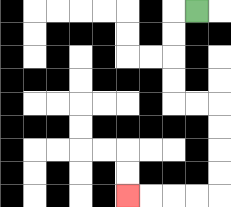{'start': '[8, 0]', 'end': '[5, 8]', 'path_directions': 'L,D,D,D,D,R,R,D,D,D,D,L,L,L,L', 'path_coordinates': '[[8, 0], [7, 0], [7, 1], [7, 2], [7, 3], [7, 4], [8, 4], [9, 4], [9, 5], [9, 6], [9, 7], [9, 8], [8, 8], [7, 8], [6, 8], [5, 8]]'}